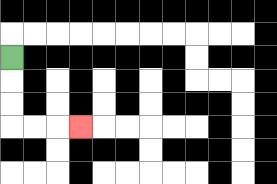{'start': '[0, 2]', 'end': '[3, 5]', 'path_directions': 'D,D,D,R,R,R', 'path_coordinates': '[[0, 2], [0, 3], [0, 4], [0, 5], [1, 5], [2, 5], [3, 5]]'}